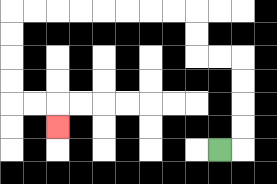{'start': '[9, 6]', 'end': '[2, 5]', 'path_directions': 'R,U,U,U,U,L,L,U,U,L,L,L,L,L,L,L,L,D,D,D,D,R,R,D', 'path_coordinates': '[[9, 6], [10, 6], [10, 5], [10, 4], [10, 3], [10, 2], [9, 2], [8, 2], [8, 1], [8, 0], [7, 0], [6, 0], [5, 0], [4, 0], [3, 0], [2, 0], [1, 0], [0, 0], [0, 1], [0, 2], [0, 3], [0, 4], [1, 4], [2, 4], [2, 5]]'}